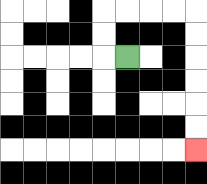{'start': '[5, 2]', 'end': '[8, 6]', 'path_directions': 'L,U,U,R,R,R,R,D,D,D,D,D,D', 'path_coordinates': '[[5, 2], [4, 2], [4, 1], [4, 0], [5, 0], [6, 0], [7, 0], [8, 0], [8, 1], [8, 2], [8, 3], [8, 4], [8, 5], [8, 6]]'}